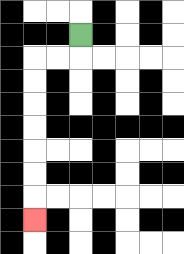{'start': '[3, 1]', 'end': '[1, 9]', 'path_directions': 'D,L,L,D,D,D,D,D,D,D', 'path_coordinates': '[[3, 1], [3, 2], [2, 2], [1, 2], [1, 3], [1, 4], [1, 5], [1, 6], [1, 7], [1, 8], [1, 9]]'}